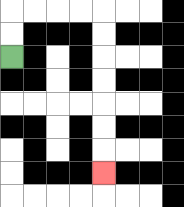{'start': '[0, 2]', 'end': '[4, 7]', 'path_directions': 'U,U,R,R,R,R,D,D,D,D,D,D,D', 'path_coordinates': '[[0, 2], [0, 1], [0, 0], [1, 0], [2, 0], [3, 0], [4, 0], [4, 1], [4, 2], [4, 3], [4, 4], [4, 5], [4, 6], [4, 7]]'}